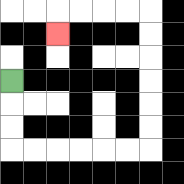{'start': '[0, 3]', 'end': '[2, 1]', 'path_directions': 'D,D,D,R,R,R,R,R,R,U,U,U,U,U,U,L,L,L,L,D', 'path_coordinates': '[[0, 3], [0, 4], [0, 5], [0, 6], [1, 6], [2, 6], [3, 6], [4, 6], [5, 6], [6, 6], [6, 5], [6, 4], [6, 3], [6, 2], [6, 1], [6, 0], [5, 0], [4, 0], [3, 0], [2, 0], [2, 1]]'}